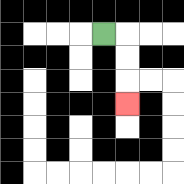{'start': '[4, 1]', 'end': '[5, 4]', 'path_directions': 'R,D,D,D', 'path_coordinates': '[[4, 1], [5, 1], [5, 2], [5, 3], [5, 4]]'}